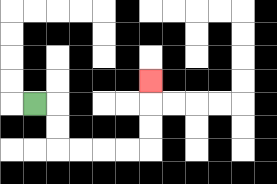{'start': '[1, 4]', 'end': '[6, 3]', 'path_directions': 'R,D,D,R,R,R,R,U,U,U', 'path_coordinates': '[[1, 4], [2, 4], [2, 5], [2, 6], [3, 6], [4, 6], [5, 6], [6, 6], [6, 5], [6, 4], [6, 3]]'}